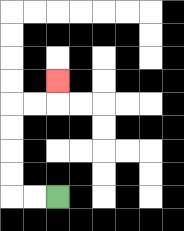{'start': '[2, 8]', 'end': '[2, 3]', 'path_directions': 'L,L,U,U,U,U,R,R,U', 'path_coordinates': '[[2, 8], [1, 8], [0, 8], [0, 7], [0, 6], [0, 5], [0, 4], [1, 4], [2, 4], [2, 3]]'}